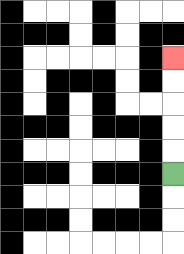{'start': '[7, 7]', 'end': '[7, 2]', 'path_directions': 'U,U,U,U,U', 'path_coordinates': '[[7, 7], [7, 6], [7, 5], [7, 4], [7, 3], [7, 2]]'}